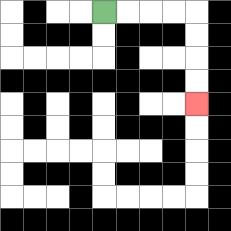{'start': '[4, 0]', 'end': '[8, 4]', 'path_directions': 'R,R,R,R,D,D,D,D', 'path_coordinates': '[[4, 0], [5, 0], [6, 0], [7, 0], [8, 0], [8, 1], [8, 2], [8, 3], [8, 4]]'}